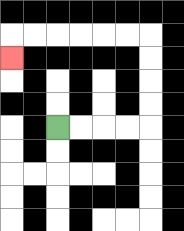{'start': '[2, 5]', 'end': '[0, 2]', 'path_directions': 'R,R,R,R,U,U,U,U,L,L,L,L,L,L,D', 'path_coordinates': '[[2, 5], [3, 5], [4, 5], [5, 5], [6, 5], [6, 4], [6, 3], [6, 2], [6, 1], [5, 1], [4, 1], [3, 1], [2, 1], [1, 1], [0, 1], [0, 2]]'}